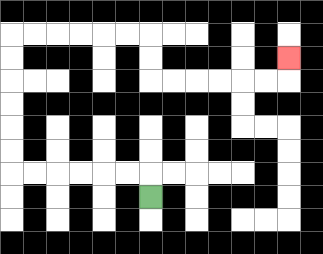{'start': '[6, 8]', 'end': '[12, 2]', 'path_directions': 'U,L,L,L,L,L,L,U,U,U,U,U,U,R,R,R,R,R,R,D,D,R,R,R,R,R,R,U', 'path_coordinates': '[[6, 8], [6, 7], [5, 7], [4, 7], [3, 7], [2, 7], [1, 7], [0, 7], [0, 6], [0, 5], [0, 4], [0, 3], [0, 2], [0, 1], [1, 1], [2, 1], [3, 1], [4, 1], [5, 1], [6, 1], [6, 2], [6, 3], [7, 3], [8, 3], [9, 3], [10, 3], [11, 3], [12, 3], [12, 2]]'}